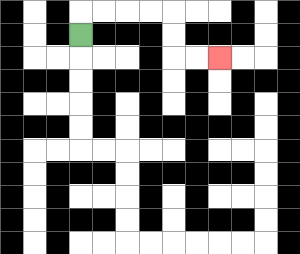{'start': '[3, 1]', 'end': '[9, 2]', 'path_directions': 'U,R,R,R,R,D,D,R,R', 'path_coordinates': '[[3, 1], [3, 0], [4, 0], [5, 0], [6, 0], [7, 0], [7, 1], [7, 2], [8, 2], [9, 2]]'}